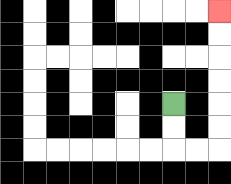{'start': '[7, 4]', 'end': '[9, 0]', 'path_directions': 'D,D,R,R,U,U,U,U,U,U', 'path_coordinates': '[[7, 4], [7, 5], [7, 6], [8, 6], [9, 6], [9, 5], [9, 4], [9, 3], [9, 2], [9, 1], [9, 0]]'}